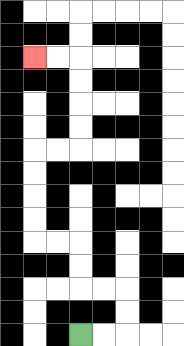{'start': '[3, 14]', 'end': '[1, 2]', 'path_directions': 'R,R,U,U,L,L,U,U,L,L,U,U,U,U,R,R,U,U,U,U,L,L', 'path_coordinates': '[[3, 14], [4, 14], [5, 14], [5, 13], [5, 12], [4, 12], [3, 12], [3, 11], [3, 10], [2, 10], [1, 10], [1, 9], [1, 8], [1, 7], [1, 6], [2, 6], [3, 6], [3, 5], [3, 4], [3, 3], [3, 2], [2, 2], [1, 2]]'}